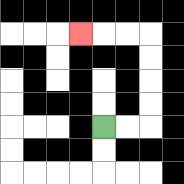{'start': '[4, 5]', 'end': '[3, 1]', 'path_directions': 'R,R,U,U,U,U,L,L,L', 'path_coordinates': '[[4, 5], [5, 5], [6, 5], [6, 4], [6, 3], [6, 2], [6, 1], [5, 1], [4, 1], [3, 1]]'}